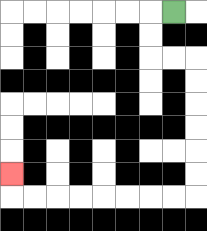{'start': '[7, 0]', 'end': '[0, 7]', 'path_directions': 'L,D,D,R,R,D,D,D,D,D,D,L,L,L,L,L,L,L,L,U', 'path_coordinates': '[[7, 0], [6, 0], [6, 1], [6, 2], [7, 2], [8, 2], [8, 3], [8, 4], [8, 5], [8, 6], [8, 7], [8, 8], [7, 8], [6, 8], [5, 8], [4, 8], [3, 8], [2, 8], [1, 8], [0, 8], [0, 7]]'}